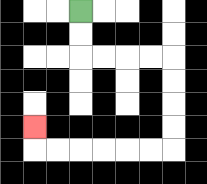{'start': '[3, 0]', 'end': '[1, 5]', 'path_directions': 'D,D,R,R,R,R,D,D,D,D,L,L,L,L,L,L,U', 'path_coordinates': '[[3, 0], [3, 1], [3, 2], [4, 2], [5, 2], [6, 2], [7, 2], [7, 3], [7, 4], [7, 5], [7, 6], [6, 6], [5, 6], [4, 6], [3, 6], [2, 6], [1, 6], [1, 5]]'}